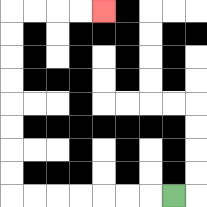{'start': '[7, 8]', 'end': '[4, 0]', 'path_directions': 'L,L,L,L,L,L,L,U,U,U,U,U,U,U,U,R,R,R,R', 'path_coordinates': '[[7, 8], [6, 8], [5, 8], [4, 8], [3, 8], [2, 8], [1, 8], [0, 8], [0, 7], [0, 6], [0, 5], [0, 4], [0, 3], [0, 2], [0, 1], [0, 0], [1, 0], [2, 0], [3, 0], [4, 0]]'}